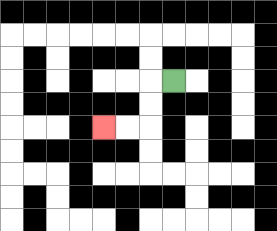{'start': '[7, 3]', 'end': '[4, 5]', 'path_directions': 'L,D,D,L,L', 'path_coordinates': '[[7, 3], [6, 3], [6, 4], [6, 5], [5, 5], [4, 5]]'}